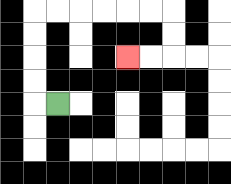{'start': '[2, 4]', 'end': '[5, 2]', 'path_directions': 'L,U,U,U,U,R,R,R,R,R,R,D,D,L,L', 'path_coordinates': '[[2, 4], [1, 4], [1, 3], [1, 2], [1, 1], [1, 0], [2, 0], [3, 0], [4, 0], [5, 0], [6, 0], [7, 0], [7, 1], [7, 2], [6, 2], [5, 2]]'}